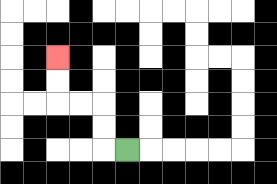{'start': '[5, 6]', 'end': '[2, 2]', 'path_directions': 'L,U,U,L,L,U,U', 'path_coordinates': '[[5, 6], [4, 6], [4, 5], [4, 4], [3, 4], [2, 4], [2, 3], [2, 2]]'}